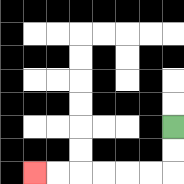{'start': '[7, 5]', 'end': '[1, 7]', 'path_directions': 'D,D,L,L,L,L,L,L', 'path_coordinates': '[[7, 5], [7, 6], [7, 7], [6, 7], [5, 7], [4, 7], [3, 7], [2, 7], [1, 7]]'}